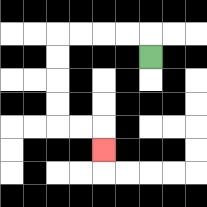{'start': '[6, 2]', 'end': '[4, 6]', 'path_directions': 'U,L,L,L,L,D,D,D,D,R,R,D', 'path_coordinates': '[[6, 2], [6, 1], [5, 1], [4, 1], [3, 1], [2, 1], [2, 2], [2, 3], [2, 4], [2, 5], [3, 5], [4, 5], [4, 6]]'}